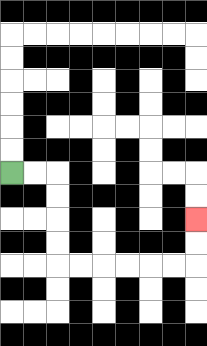{'start': '[0, 7]', 'end': '[8, 9]', 'path_directions': 'R,R,D,D,D,D,R,R,R,R,R,R,U,U', 'path_coordinates': '[[0, 7], [1, 7], [2, 7], [2, 8], [2, 9], [2, 10], [2, 11], [3, 11], [4, 11], [5, 11], [6, 11], [7, 11], [8, 11], [8, 10], [8, 9]]'}